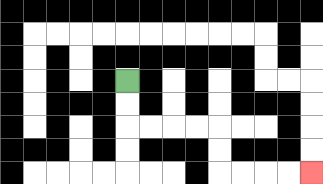{'start': '[5, 3]', 'end': '[13, 7]', 'path_directions': 'D,D,R,R,R,R,D,D,R,R,R,R', 'path_coordinates': '[[5, 3], [5, 4], [5, 5], [6, 5], [7, 5], [8, 5], [9, 5], [9, 6], [9, 7], [10, 7], [11, 7], [12, 7], [13, 7]]'}